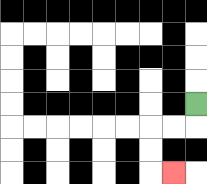{'start': '[8, 4]', 'end': '[7, 7]', 'path_directions': 'D,L,L,D,D,R', 'path_coordinates': '[[8, 4], [8, 5], [7, 5], [6, 5], [6, 6], [6, 7], [7, 7]]'}